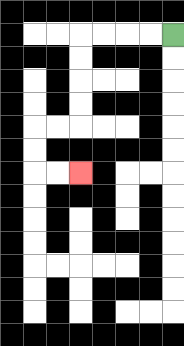{'start': '[7, 1]', 'end': '[3, 7]', 'path_directions': 'L,L,L,L,D,D,D,D,L,L,D,D,R,R', 'path_coordinates': '[[7, 1], [6, 1], [5, 1], [4, 1], [3, 1], [3, 2], [3, 3], [3, 4], [3, 5], [2, 5], [1, 5], [1, 6], [1, 7], [2, 7], [3, 7]]'}